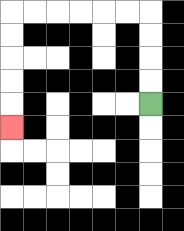{'start': '[6, 4]', 'end': '[0, 5]', 'path_directions': 'U,U,U,U,L,L,L,L,L,L,D,D,D,D,D', 'path_coordinates': '[[6, 4], [6, 3], [6, 2], [6, 1], [6, 0], [5, 0], [4, 0], [3, 0], [2, 0], [1, 0], [0, 0], [0, 1], [0, 2], [0, 3], [0, 4], [0, 5]]'}